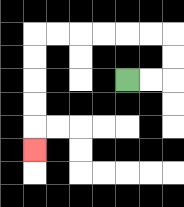{'start': '[5, 3]', 'end': '[1, 6]', 'path_directions': 'R,R,U,U,L,L,L,L,L,L,D,D,D,D,D', 'path_coordinates': '[[5, 3], [6, 3], [7, 3], [7, 2], [7, 1], [6, 1], [5, 1], [4, 1], [3, 1], [2, 1], [1, 1], [1, 2], [1, 3], [1, 4], [1, 5], [1, 6]]'}